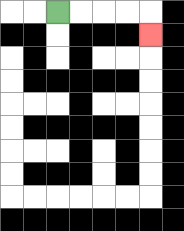{'start': '[2, 0]', 'end': '[6, 1]', 'path_directions': 'R,R,R,R,D', 'path_coordinates': '[[2, 0], [3, 0], [4, 0], [5, 0], [6, 0], [6, 1]]'}